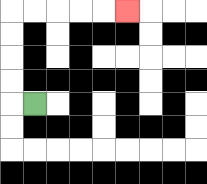{'start': '[1, 4]', 'end': '[5, 0]', 'path_directions': 'L,U,U,U,U,R,R,R,R,R', 'path_coordinates': '[[1, 4], [0, 4], [0, 3], [0, 2], [0, 1], [0, 0], [1, 0], [2, 0], [3, 0], [4, 0], [5, 0]]'}